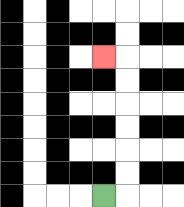{'start': '[4, 8]', 'end': '[4, 2]', 'path_directions': 'R,U,U,U,U,U,U,L', 'path_coordinates': '[[4, 8], [5, 8], [5, 7], [5, 6], [5, 5], [5, 4], [5, 3], [5, 2], [4, 2]]'}